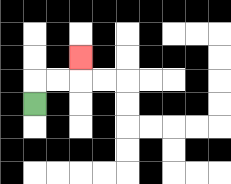{'start': '[1, 4]', 'end': '[3, 2]', 'path_directions': 'U,R,R,U', 'path_coordinates': '[[1, 4], [1, 3], [2, 3], [3, 3], [3, 2]]'}